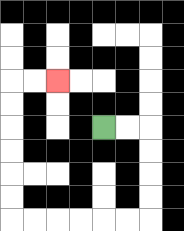{'start': '[4, 5]', 'end': '[2, 3]', 'path_directions': 'R,R,D,D,D,D,L,L,L,L,L,L,U,U,U,U,U,U,R,R', 'path_coordinates': '[[4, 5], [5, 5], [6, 5], [6, 6], [6, 7], [6, 8], [6, 9], [5, 9], [4, 9], [3, 9], [2, 9], [1, 9], [0, 9], [0, 8], [0, 7], [0, 6], [0, 5], [0, 4], [0, 3], [1, 3], [2, 3]]'}